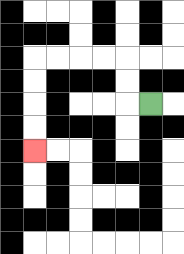{'start': '[6, 4]', 'end': '[1, 6]', 'path_directions': 'L,U,U,L,L,L,L,D,D,D,D', 'path_coordinates': '[[6, 4], [5, 4], [5, 3], [5, 2], [4, 2], [3, 2], [2, 2], [1, 2], [1, 3], [1, 4], [1, 5], [1, 6]]'}